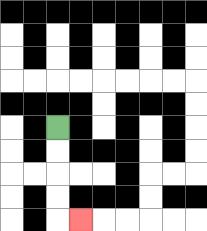{'start': '[2, 5]', 'end': '[3, 9]', 'path_directions': 'D,D,D,D,R', 'path_coordinates': '[[2, 5], [2, 6], [2, 7], [2, 8], [2, 9], [3, 9]]'}